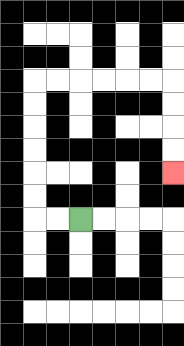{'start': '[3, 9]', 'end': '[7, 7]', 'path_directions': 'L,L,U,U,U,U,U,U,R,R,R,R,R,R,D,D,D,D', 'path_coordinates': '[[3, 9], [2, 9], [1, 9], [1, 8], [1, 7], [1, 6], [1, 5], [1, 4], [1, 3], [2, 3], [3, 3], [4, 3], [5, 3], [6, 3], [7, 3], [7, 4], [7, 5], [7, 6], [7, 7]]'}